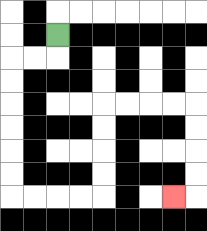{'start': '[2, 1]', 'end': '[7, 8]', 'path_directions': 'D,L,L,D,D,D,D,D,D,R,R,R,R,U,U,U,U,R,R,R,R,D,D,D,D,L', 'path_coordinates': '[[2, 1], [2, 2], [1, 2], [0, 2], [0, 3], [0, 4], [0, 5], [0, 6], [0, 7], [0, 8], [1, 8], [2, 8], [3, 8], [4, 8], [4, 7], [4, 6], [4, 5], [4, 4], [5, 4], [6, 4], [7, 4], [8, 4], [8, 5], [8, 6], [8, 7], [8, 8], [7, 8]]'}